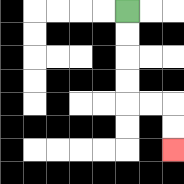{'start': '[5, 0]', 'end': '[7, 6]', 'path_directions': 'D,D,D,D,R,R,D,D', 'path_coordinates': '[[5, 0], [5, 1], [5, 2], [5, 3], [5, 4], [6, 4], [7, 4], [7, 5], [7, 6]]'}